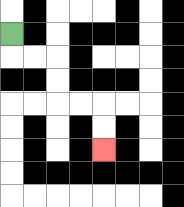{'start': '[0, 1]', 'end': '[4, 6]', 'path_directions': 'D,R,R,D,D,R,R,D,D', 'path_coordinates': '[[0, 1], [0, 2], [1, 2], [2, 2], [2, 3], [2, 4], [3, 4], [4, 4], [4, 5], [4, 6]]'}